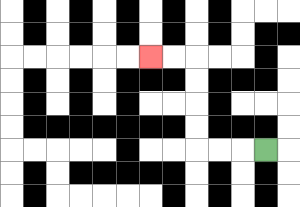{'start': '[11, 6]', 'end': '[6, 2]', 'path_directions': 'L,L,L,U,U,U,U,L,L', 'path_coordinates': '[[11, 6], [10, 6], [9, 6], [8, 6], [8, 5], [8, 4], [8, 3], [8, 2], [7, 2], [6, 2]]'}